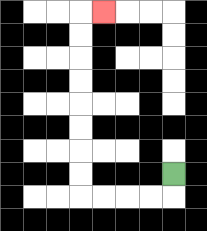{'start': '[7, 7]', 'end': '[4, 0]', 'path_directions': 'D,L,L,L,L,U,U,U,U,U,U,U,U,R', 'path_coordinates': '[[7, 7], [7, 8], [6, 8], [5, 8], [4, 8], [3, 8], [3, 7], [3, 6], [3, 5], [3, 4], [3, 3], [3, 2], [3, 1], [3, 0], [4, 0]]'}